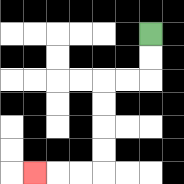{'start': '[6, 1]', 'end': '[1, 7]', 'path_directions': 'D,D,L,L,D,D,D,D,L,L,L', 'path_coordinates': '[[6, 1], [6, 2], [6, 3], [5, 3], [4, 3], [4, 4], [4, 5], [4, 6], [4, 7], [3, 7], [2, 7], [1, 7]]'}